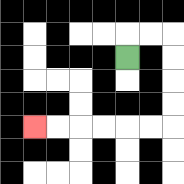{'start': '[5, 2]', 'end': '[1, 5]', 'path_directions': 'U,R,R,D,D,D,D,L,L,L,L,L,L', 'path_coordinates': '[[5, 2], [5, 1], [6, 1], [7, 1], [7, 2], [7, 3], [7, 4], [7, 5], [6, 5], [5, 5], [4, 5], [3, 5], [2, 5], [1, 5]]'}